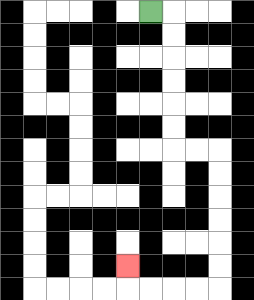{'start': '[6, 0]', 'end': '[5, 11]', 'path_directions': 'R,D,D,D,D,D,D,R,R,D,D,D,D,D,D,L,L,L,L,U', 'path_coordinates': '[[6, 0], [7, 0], [7, 1], [7, 2], [7, 3], [7, 4], [7, 5], [7, 6], [8, 6], [9, 6], [9, 7], [9, 8], [9, 9], [9, 10], [9, 11], [9, 12], [8, 12], [7, 12], [6, 12], [5, 12], [5, 11]]'}